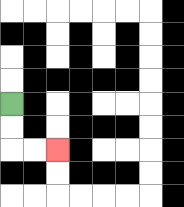{'start': '[0, 4]', 'end': '[2, 6]', 'path_directions': 'D,D,R,R', 'path_coordinates': '[[0, 4], [0, 5], [0, 6], [1, 6], [2, 6]]'}